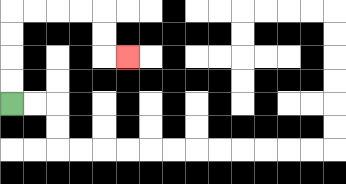{'start': '[0, 4]', 'end': '[5, 2]', 'path_directions': 'U,U,U,U,R,R,R,R,D,D,R', 'path_coordinates': '[[0, 4], [0, 3], [0, 2], [0, 1], [0, 0], [1, 0], [2, 0], [3, 0], [4, 0], [4, 1], [4, 2], [5, 2]]'}